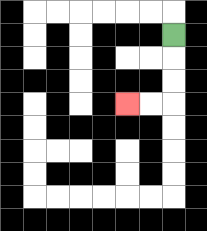{'start': '[7, 1]', 'end': '[5, 4]', 'path_directions': 'D,D,D,L,L', 'path_coordinates': '[[7, 1], [7, 2], [7, 3], [7, 4], [6, 4], [5, 4]]'}